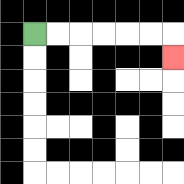{'start': '[1, 1]', 'end': '[7, 2]', 'path_directions': 'R,R,R,R,R,R,D', 'path_coordinates': '[[1, 1], [2, 1], [3, 1], [4, 1], [5, 1], [6, 1], [7, 1], [7, 2]]'}